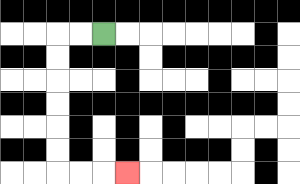{'start': '[4, 1]', 'end': '[5, 7]', 'path_directions': 'L,L,D,D,D,D,D,D,R,R,R', 'path_coordinates': '[[4, 1], [3, 1], [2, 1], [2, 2], [2, 3], [2, 4], [2, 5], [2, 6], [2, 7], [3, 7], [4, 7], [5, 7]]'}